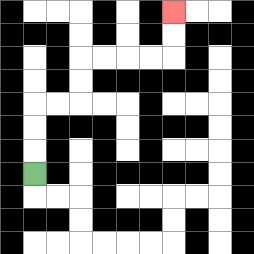{'start': '[1, 7]', 'end': '[7, 0]', 'path_directions': 'U,U,U,R,R,U,U,R,R,R,R,U,U', 'path_coordinates': '[[1, 7], [1, 6], [1, 5], [1, 4], [2, 4], [3, 4], [3, 3], [3, 2], [4, 2], [5, 2], [6, 2], [7, 2], [7, 1], [7, 0]]'}